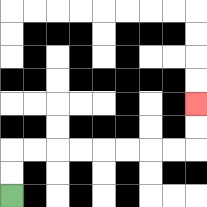{'start': '[0, 8]', 'end': '[8, 4]', 'path_directions': 'U,U,R,R,R,R,R,R,R,R,U,U', 'path_coordinates': '[[0, 8], [0, 7], [0, 6], [1, 6], [2, 6], [3, 6], [4, 6], [5, 6], [6, 6], [7, 6], [8, 6], [8, 5], [8, 4]]'}